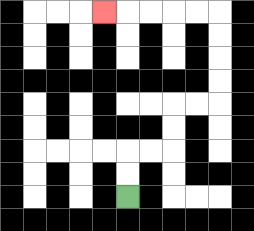{'start': '[5, 8]', 'end': '[4, 0]', 'path_directions': 'U,U,R,R,U,U,R,R,U,U,U,U,L,L,L,L,L', 'path_coordinates': '[[5, 8], [5, 7], [5, 6], [6, 6], [7, 6], [7, 5], [7, 4], [8, 4], [9, 4], [9, 3], [9, 2], [9, 1], [9, 0], [8, 0], [7, 0], [6, 0], [5, 0], [4, 0]]'}